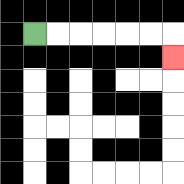{'start': '[1, 1]', 'end': '[7, 2]', 'path_directions': 'R,R,R,R,R,R,D', 'path_coordinates': '[[1, 1], [2, 1], [3, 1], [4, 1], [5, 1], [6, 1], [7, 1], [7, 2]]'}